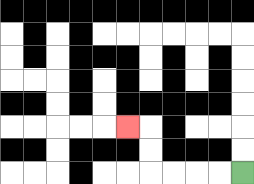{'start': '[10, 7]', 'end': '[5, 5]', 'path_directions': 'L,L,L,L,U,U,L', 'path_coordinates': '[[10, 7], [9, 7], [8, 7], [7, 7], [6, 7], [6, 6], [6, 5], [5, 5]]'}